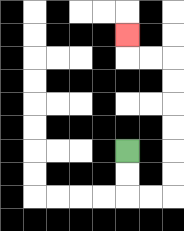{'start': '[5, 6]', 'end': '[5, 1]', 'path_directions': 'D,D,R,R,U,U,U,U,U,U,L,L,U', 'path_coordinates': '[[5, 6], [5, 7], [5, 8], [6, 8], [7, 8], [7, 7], [7, 6], [7, 5], [7, 4], [7, 3], [7, 2], [6, 2], [5, 2], [5, 1]]'}